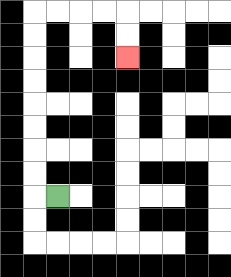{'start': '[2, 8]', 'end': '[5, 2]', 'path_directions': 'L,U,U,U,U,U,U,U,U,R,R,R,R,D,D', 'path_coordinates': '[[2, 8], [1, 8], [1, 7], [1, 6], [1, 5], [1, 4], [1, 3], [1, 2], [1, 1], [1, 0], [2, 0], [3, 0], [4, 0], [5, 0], [5, 1], [5, 2]]'}